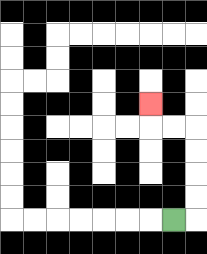{'start': '[7, 9]', 'end': '[6, 4]', 'path_directions': 'R,U,U,U,U,L,L,U', 'path_coordinates': '[[7, 9], [8, 9], [8, 8], [8, 7], [8, 6], [8, 5], [7, 5], [6, 5], [6, 4]]'}